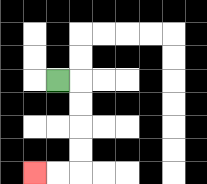{'start': '[2, 3]', 'end': '[1, 7]', 'path_directions': 'R,D,D,D,D,L,L', 'path_coordinates': '[[2, 3], [3, 3], [3, 4], [3, 5], [3, 6], [3, 7], [2, 7], [1, 7]]'}